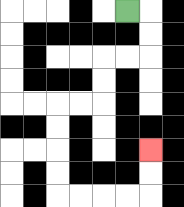{'start': '[5, 0]', 'end': '[6, 6]', 'path_directions': 'R,D,D,L,L,D,D,L,L,D,D,D,D,R,R,R,R,U,U', 'path_coordinates': '[[5, 0], [6, 0], [6, 1], [6, 2], [5, 2], [4, 2], [4, 3], [4, 4], [3, 4], [2, 4], [2, 5], [2, 6], [2, 7], [2, 8], [3, 8], [4, 8], [5, 8], [6, 8], [6, 7], [6, 6]]'}